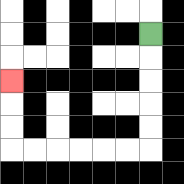{'start': '[6, 1]', 'end': '[0, 3]', 'path_directions': 'D,D,D,D,D,L,L,L,L,L,L,U,U,U', 'path_coordinates': '[[6, 1], [6, 2], [6, 3], [6, 4], [6, 5], [6, 6], [5, 6], [4, 6], [3, 6], [2, 6], [1, 6], [0, 6], [0, 5], [0, 4], [0, 3]]'}